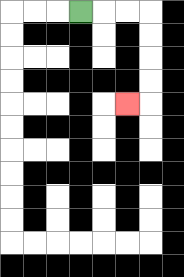{'start': '[3, 0]', 'end': '[5, 4]', 'path_directions': 'R,R,R,D,D,D,D,L', 'path_coordinates': '[[3, 0], [4, 0], [5, 0], [6, 0], [6, 1], [6, 2], [6, 3], [6, 4], [5, 4]]'}